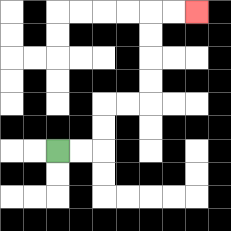{'start': '[2, 6]', 'end': '[8, 0]', 'path_directions': 'R,R,U,U,R,R,U,U,U,U,R,R', 'path_coordinates': '[[2, 6], [3, 6], [4, 6], [4, 5], [4, 4], [5, 4], [6, 4], [6, 3], [6, 2], [6, 1], [6, 0], [7, 0], [8, 0]]'}